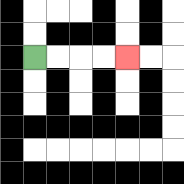{'start': '[1, 2]', 'end': '[5, 2]', 'path_directions': 'R,R,R,R', 'path_coordinates': '[[1, 2], [2, 2], [3, 2], [4, 2], [5, 2]]'}